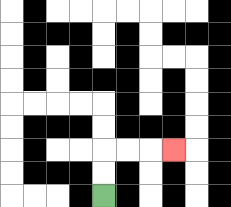{'start': '[4, 8]', 'end': '[7, 6]', 'path_directions': 'U,U,R,R,R', 'path_coordinates': '[[4, 8], [4, 7], [4, 6], [5, 6], [6, 6], [7, 6]]'}